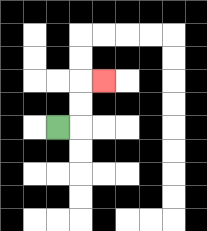{'start': '[2, 5]', 'end': '[4, 3]', 'path_directions': 'R,U,U,R', 'path_coordinates': '[[2, 5], [3, 5], [3, 4], [3, 3], [4, 3]]'}